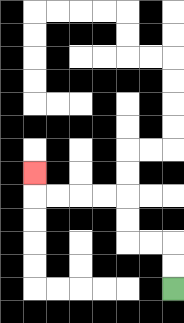{'start': '[7, 12]', 'end': '[1, 7]', 'path_directions': 'U,U,L,L,U,U,L,L,L,L,U', 'path_coordinates': '[[7, 12], [7, 11], [7, 10], [6, 10], [5, 10], [5, 9], [5, 8], [4, 8], [3, 8], [2, 8], [1, 8], [1, 7]]'}